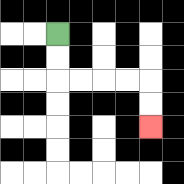{'start': '[2, 1]', 'end': '[6, 5]', 'path_directions': 'D,D,R,R,R,R,D,D', 'path_coordinates': '[[2, 1], [2, 2], [2, 3], [3, 3], [4, 3], [5, 3], [6, 3], [6, 4], [6, 5]]'}